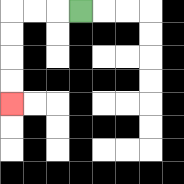{'start': '[3, 0]', 'end': '[0, 4]', 'path_directions': 'L,L,L,D,D,D,D', 'path_coordinates': '[[3, 0], [2, 0], [1, 0], [0, 0], [0, 1], [0, 2], [0, 3], [0, 4]]'}